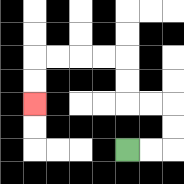{'start': '[5, 6]', 'end': '[1, 4]', 'path_directions': 'R,R,U,U,L,L,U,U,L,L,L,L,D,D', 'path_coordinates': '[[5, 6], [6, 6], [7, 6], [7, 5], [7, 4], [6, 4], [5, 4], [5, 3], [5, 2], [4, 2], [3, 2], [2, 2], [1, 2], [1, 3], [1, 4]]'}